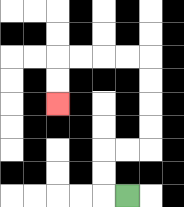{'start': '[5, 8]', 'end': '[2, 4]', 'path_directions': 'L,U,U,R,R,U,U,U,U,L,L,L,L,D,D', 'path_coordinates': '[[5, 8], [4, 8], [4, 7], [4, 6], [5, 6], [6, 6], [6, 5], [6, 4], [6, 3], [6, 2], [5, 2], [4, 2], [3, 2], [2, 2], [2, 3], [2, 4]]'}